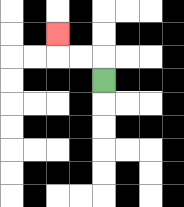{'start': '[4, 3]', 'end': '[2, 1]', 'path_directions': 'U,L,L,U', 'path_coordinates': '[[4, 3], [4, 2], [3, 2], [2, 2], [2, 1]]'}